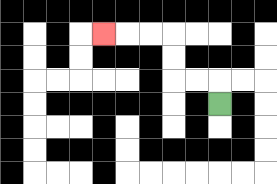{'start': '[9, 4]', 'end': '[4, 1]', 'path_directions': 'U,L,L,U,U,L,L,L', 'path_coordinates': '[[9, 4], [9, 3], [8, 3], [7, 3], [7, 2], [7, 1], [6, 1], [5, 1], [4, 1]]'}